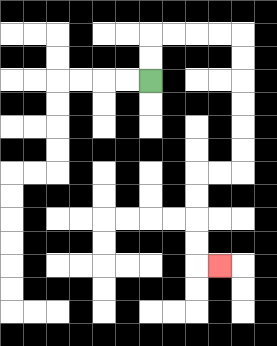{'start': '[6, 3]', 'end': '[9, 11]', 'path_directions': 'U,U,R,R,R,R,D,D,D,D,D,D,L,L,D,D,D,D,R', 'path_coordinates': '[[6, 3], [6, 2], [6, 1], [7, 1], [8, 1], [9, 1], [10, 1], [10, 2], [10, 3], [10, 4], [10, 5], [10, 6], [10, 7], [9, 7], [8, 7], [8, 8], [8, 9], [8, 10], [8, 11], [9, 11]]'}